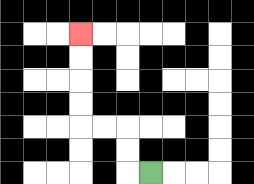{'start': '[6, 7]', 'end': '[3, 1]', 'path_directions': 'L,U,U,L,L,U,U,U,U', 'path_coordinates': '[[6, 7], [5, 7], [5, 6], [5, 5], [4, 5], [3, 5], [3, 4], [3, 3], [3, 2], [3, 1]]'}